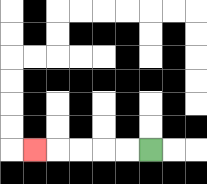{'start': '[6, 6]', 'end': '[1, 6]', 'path_directions': 'L,L,L,L,L', 'path_coordinates': '[[6, 6], [5, 6], [4, 6], [3, 6], [2, 6], [1, 6]]'}